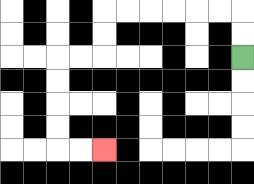{'start': '[10, 2]', 'end': '[4, 6]', 'path_directions': 'U,U,L,L,L,L,L,L,D,D,L,L,D,D,D,D,R,R', 'path_coordinates': '[[10, 2], [10, 1], [10, 0], [9, 0], [8, 0], [7, 0], [6, 0], [5, 0], [4, 0], [4, 1], [4, 2], [3, 2], [2, 2], [2, 3], [2, 4], [2, 5], [2, 6], [3, 6], [4, 6]]'}